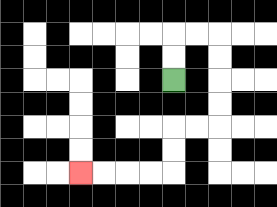{'start': '[7, 3]', 'end': '[3, 7]', 'path_directions': 'U,U,R,R,D,D,D,D,L,L,D,D,L,L,L,L', 'path_coordinates': '[[7, 3], [7, 2], [7, 1], [8, 1], [9, 1], [9, 2], [9, 3], [9, 4], [9, 5], [8, 5], [7, 5], [7, 6], [7, 7], [6, 7], [5, 7], [4, 7], [3, 7]]'}